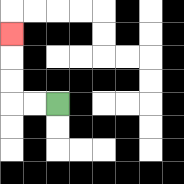{'start': '[2, 4]', 'end': '[0, 1]', 'path_directions': 'L,L,U,U,U', 'path_coordinates': '[[2, 4], [1, 4], [0, 4], [0, 3], [0, 2], [0, 1]]'}